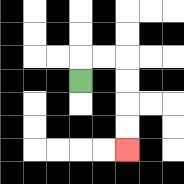{'start': '[3, 3]', 'end': '[5, 6]', 'path_directions': 'U,R,R,D,D,D,D', 'path_coordinates': '[[3, 3], [3, 2], [4, 2], [5, 2], [5, 3], [5, 4], [5, 5], [5, 6]]'}